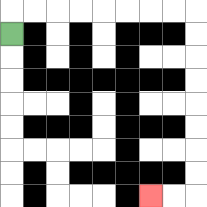{'start': '[0, 1]', 'end': '[6, 8]', 'path_directions': 'U,R,R,R,R,R,R,R,R,D,D,D,D,D,D,D,D,L,L', 'path_coordinates': '[[0, 1], [0, 0], [1, 0], [2, 0], [3, 0], [4, 0], [5, 0], [6, 0], [7, 0], [8, 0], [8, 1], [8, 2], [8, 3], [8, 4], [8, 5], [8, 6], [8, 7], [8, 8], [7, 8], [6, 8]]'}